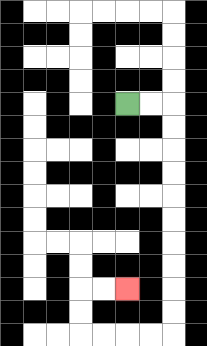{'start': '[5, 4]', 'end': '[5, 12]', 'path_directions': 'R,R,D,D,D,D,D,D,D,D,D,D,L,L,L,L,U,U,R,R', 'path_coordinates': '[[5, 4], [6, 4], [7, 4], [7, 5], [7, 6], [7, 7], [7, 8], [7, 9], [7, 10], [7, 11], [7, 12], [7, 13], [7, 14], [6, 14], [5, 14], [4, 14], [3, 14], [3, 13], [3, 12], [4, 12], [5, 12]]'}